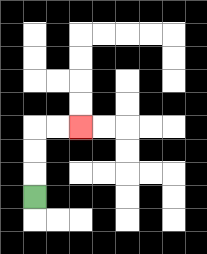{'start': '[1, 8]', 'end': '[3, 5]', 'path_directions': 'U,U,U,R,R', 'path_coordinates': '[[1, 8], [1, 7], [1, 6], [1, 5], [2, 5], [3, 5]]'}